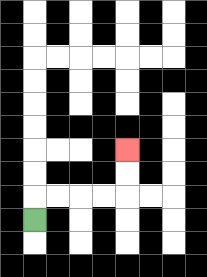{'start': '[1, 9]', 'end': '[5, 6]', 'path_directions': 'U,R,R,R,R,U,U', 'path_coordinates': '[[1, 9], [1, 8], [2, 8], [3, 8], [4, 8], [5, 8], [5, 7], [5, 6]]'}